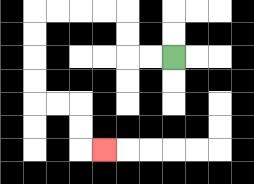{'start': '[7, 2]', 'end': '[4, 6]', 'path_directions': 'L,L,U,U,L,L,L,L,D,D,D,D,R,R,D,D,R', 'path_coordinates': '[[7, 2], [6, 2], [5, 2], [5, 1], [5, 0], [4, 0], [3, 0], [2, 0], [1, 0], [1, 1], [1, 2], [1, 3], [1, 4], [2, 4], [3, 4], [3, 5], [3, 6], [4, 6]]'}